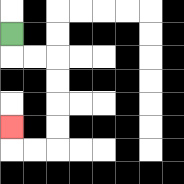{'start': '[0, 1]', 'end': '[0, 5]', 'path_directions': 'D,R,R,D,D,D,D,L,L,U', 'path_coordinates': '[[0, 1], [0, 2], [1, 2], [2, 2], [2, 3], [2, 4], [2, 5], [2, 6], [1, 6], [0, 6], [0, 5]]'}